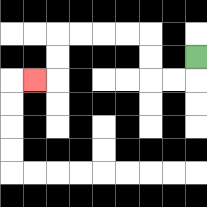{'start': '[8, 2]', 'end': '[1, 3]', 'path_directions': 'D,L,L,U,U,L,L,L,L,D,D,L', 'path_coordinates': '[[8, 2], [8, 3], [7, 3], [6, 3], [6, 2], [6, 1], [5, 1], [4, 1], [3, 1], [2, 1], [2, 2], [2, 3], [1, 3]]'}